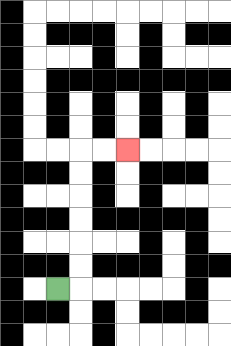{'start': '[2, 12]', 'end': '[5, 6]', 'path_directions': 'R,U,U,U,U,U,U,R,R', 'path_coordinates': '[[2, 12], [3, 12], [3, 11], [3, 10], [3, 9], [3, 8], [3, 7], [3, 6], [4, 6], [5, 6]]'}